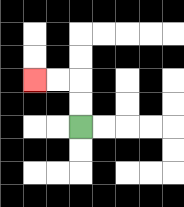{'start': '[3, 5]', 'end': '[1, 3]', 'path_directions': 'U,U,L,L', 'path_coordinates': '[[3, 5], [3, 4], [3, 3], [2, 3], [1, 3]]'}